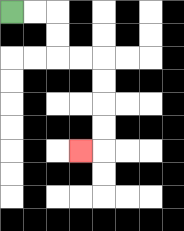{'start': '[0, 0]', 'end': '[3, 6]', 'path_directions': 'R,R,D,D,R,R,D,D,D,D,L', 'path_coordinates': '[[0, 0], [1, 0], [2, 0], [2, 1], [2, 2], [3, 2], [4, 2], [4, 3], [4, 4], [4, 5], [4, 6], [3, 6]]'}